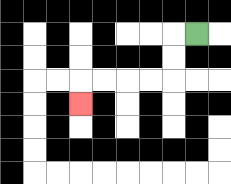{'start': '[8, 1]', 'end': '[3, 4]', 'path_directions': 'L,D,D,L,L,L,L,D', 'path_coordinates': '[[8, 1], [7, 1], [7, 2], [7, 3], [6, 3], [5, 3], [4, 3], [3, 3], [3, 4]]'}